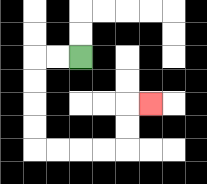{'start': '[3, 2]', 'end': '[6, 4]', 'path_directions': 'L,L,D,D,D,D,R,R,R,R,U,U,R', 'path_coordinates': '[[3, 2], [2, 2], [1, 2], [1, 3], [1, 4], [1, 5], [1, 6], [2, 6], [3, 6], [4, 6], [5, 6], [5, 5], [5, 4], [6, 4]]'}